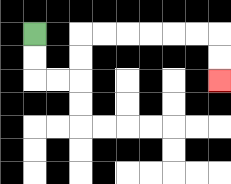{'start': '[1, 1]', 'end': '[9, 3]', 'path_directions': 'D,D,R,R,U,U,R,R,R,R,R,R,D,D', 'path_coordinates': '[[1, 1], [1, 2], [1, 3], [2, 3], [3, 3], [3, 2], [3, 1], [4, 1], [5, 1], [6, 1], [7, 1], [8, 1], [9, 1], [9, 2], [9, 3]]'}